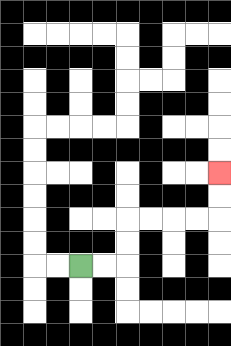{'start': '[3, 11]', 'end': '[9, 7]', 'path_directions': 'R,R,U,U,R,R,R,R,U,U', 'path_coordinates': '[[3, 11], [4, 11], [5, 11], [5, 10], [5, 9], [6, 9], [7, 9], [8, 9], [9, 9], [9, 8], [9, 7]]'}